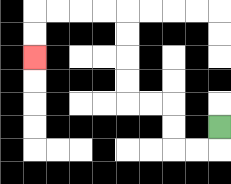{'start': '[9, 5]', 'end': '[1, 2]', 'path_directions': 'D,L,L,U,U,L,L,U,U,U,U,L,L,L,L,D,D', 'path_coordinates': '[[9, 5], [9, 6], [8, 6], [7, 6], [7, 5], [7, 4], [6, 4], [5, 4], [5, 3], [5, 2], [5, 1], [5, 0], [4, 0], [3, 0], [2, 0], [1, 0], [1, 1], [1, 2]]'}